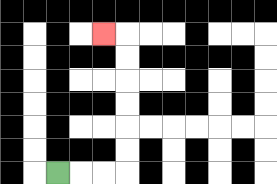{'start': '[2, 7]', 'end': '[4, 1]', 'path_directions': 'R,R,R,U,U,U,U,U,U,L', 'path_coordinates': '[[2, 7], [3, 7], [4, 7], [5, 7], [5, 6], [5, 5], [5, 4], [5, 3], [5, 2], [5, 1], [4, 1]]'}